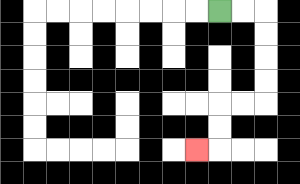{'start': '[9, 0]', 'end': '[8, 6]', 'path_directions': 'R,R,D,D,D,D,L,L,D,D,L', 'path_coordinates': '[[9, 0], [10, 0], [11, 0], [11, 1], [11, 2], [11, 3], [11, 4], [10, 4], [9, 4], [9, 5], [9, 6], [8, 6]]'}